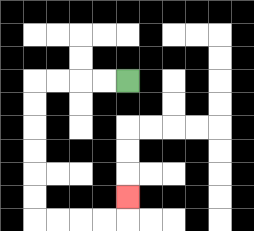{'start': '[5, 3]', 'end': '[5, 8]', 'path_directions': 'L,L,L,L,D,D,D,D,D,D,R,R,R,R,U', 'path_coordinates': '[[5, 3], [4, 3], [3, 3], [2, 3], [1, 3], [1, 4], [1, 5], [1, 6], [1, 7], [1, 8], [1, 9], [2, 9], [3, 9], [4, 9], [5, 9], [5, 8]]'}